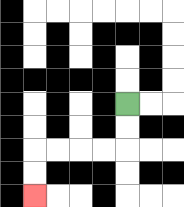{'start': '[5, 4]', 'end': '[1, 8]', 'path_directions': 'D,D,L,L,L,L,D,D', 'path_coordinates': '[[5, 4], [5, 5], [5, 6], [4, 6], [3, 6], [2, 6], [1, 6], [1, 7], [1, 8]]'}